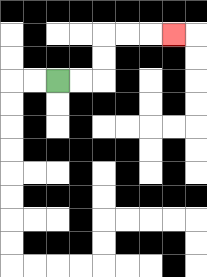{'start': '[2, 3]', 'end': '[7, 1]', 'path_directions': 'R,R,U,U,R,R,R', 'path_coordinates': '[[2, 3], [3, 3], [4, 3], [4, 2], [4, 1], [5, 1], [6, 1], [7, 1]]'}